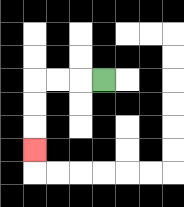{'start': '[4, 3]', 'end': '[1, 6]', 'path_directions': 'L,L,L,D,D,D', 'path_coordinates': '[[4, 3], [3, 3], [2, 3], [1, 3], [1, 4], [1, 5], [1, 6]]'}